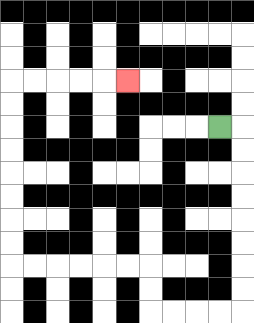{'start': '[9, 5]', 'end': '[5, 3]', 'path_directions': 'R,D,D,D,D,D,D,D,D,L,L,L,L,U,U,L,L,L,L,L,L,U,U,U,U,U,U,U,U,R,R,R,R,R', 'path_coordinates': '[[9, 5], [10, 5], [10, 6], [10, 7], [10, 8], [10, 9], [10, 10], [10, 11], [10, 12], [10, 13], [9, 13], [8, 13], [7, 13], [6, 13], [6, 12], [6, 11], [5, 11], [4, 11], [3, 11], [2, 11], [1, 11], [0, 11], [0, 10], [0, 9], [0, 8], [0, 7], [0, 6], [0, 5], [0, 4], [0, 3], [1, 3], [2, 3], [3, 3], [4, 3], [5, 3]]'}